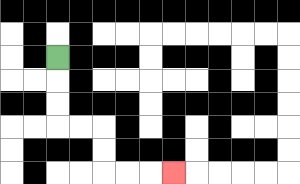{'start': '[2, 2]', 'end': '[7, 7]', 'path_directions': 'D,D,D,R,R,D,D,R,R,R', 'path_coordinates': '[[2, 2], [2, 3], [2, 4], [2, 5], [3, 5], [4, 5], [4, 6], [4, 7], [5, 7], [6, 7], [7, 7]]'}